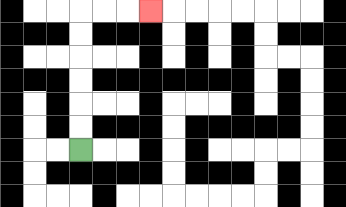{'start': '[3, 6]', 'end': '[6, 0]', 'path_directions': 'U,U,U,U,U,U,R,R,R', 'path_coordinates': '[[3, 6], [3, 5], [3, 4], [3, 3], [3, 2], [3, 1], [3, 0], [4, 0], [5, 0], [6, 0]]'}